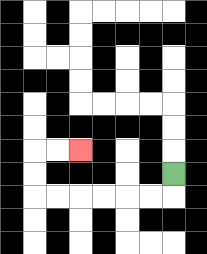{'start': '[7, 7]', 'end': '[3, 6]', 'path_directions': 'D,L,L,L,L,L,L,U,U,R,R', 'path_coordinates': '[[7, 7], [7, 8], [6, 8], [5, 8], [4, 8], [3, 8], [2, 8], [1, 8], [1, 7], [1, 6], [2, 6], [3, 6]]'}